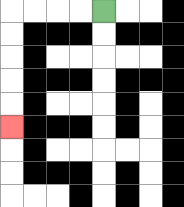{'start': '[4, 0]', 'end': '[0, 5]', 'path_directions': 'L,L,L,L,D,D,D,D,D', 'path_coordinates': '[[4, 0], [3, 0], [2, 0], [1, 0], [0, 0], [0, 1], [0, 2], [0, 3], [0, 4], [0, 5]]'}